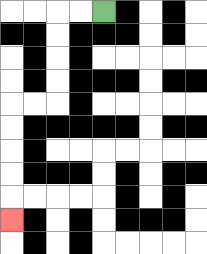{'start': '[4, 0]', 'end': '[0, 9]', 'path_directions': 'L,L,D,D,D,D,L,L,D,D,D,D,D', 'path_coordinates': '[[4, 0], [3, 0], [2, 0], [2, 1], [2, 2], [2, 3], [2, 4], [1, 4], [0, 4], [0, 5], [0, 6], [0, 7], [0, 8], [0, 9]]'}